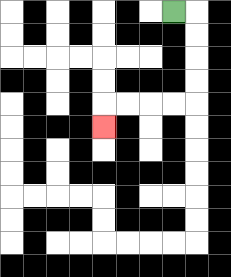{'start': '[7, 0]', 'end': '[4, 5]', 'path_directions': 'R,D,D,D,D,L,L,L,L,D', 'path_coordinates': '[[7, 0], [8, 0], [8, 1], [8, 2], [8, 3], [8, 4], [7, 4], [6, 4], [5, 4], [4, 4], [4, 5]]'}